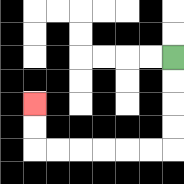{'start': '[7, 2]', 'end': '[1, 4]', 'path_directions': 'D,D,D,D,L,L,L,L,L,L,U,U', 'path_coordinates': '[[7, 2], [7, 3], [7, 4], [7, 5], [7, 6], [6, 6], [5, 6], [4, 6], [3, 6], [2, 6], [1, 6], [1, 5], [1, 4]]'}